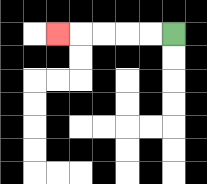{'start': '[7, 1]', 'end': '[2, 1]', 'path_directions': 'L,L,L,L,L', 'path_coordinates': '[[7, 1], [6, 1], [5, 1], [4, 1], [3, 1], [2, 1]]'}